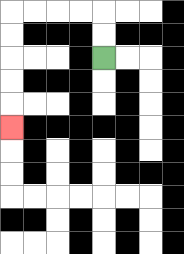{'start': '[4, 2]', 'end': '[0, 5]', 'path_directions': 'U,U,L,L,L,L,D,D,D,D,D', 'path_coordinates': '[[4, 2], [4, 1], [4, 0], [3, 0], [2, 0], [1, 0], [0, 0], [0, 1], [0, 2], [0, 3], [0, 4], [0, 5]]'}